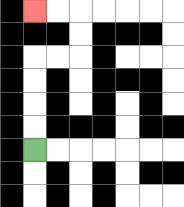{'start': '[1, 6]', 'end': '[1, 0]', 'path_directions': 'U,U,U,U,R,R,U,U,L,L', 'path_coordinates': '[[1, 6], [1, 5], [1, 4], [1, 3], [1, 2], [2, 2], [3, 2], [3, 1], [3, 0], [2, 0], [1, 0]]'}